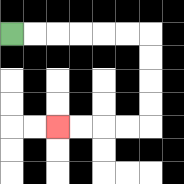{'start': '[0, 1]', 'end': '[2, 5]', 'path_directions': 'R,R,R,R,R,R,D,D,D,D,L,L,L,L', 'path_coordinates': '[[0, 1], [1, 1], [2, 1], [3, 1], [4, 1], [5, 1], [6, 1], [6, 2], [6, 3], [6, 4], [6, 5], [5, 5], [4, 5], [3, 5], [2, 5]]'}